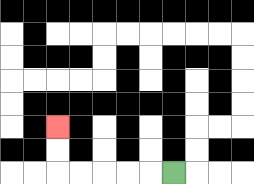{'start': '[7, 7]', 'end': '[2, 5]', 'path_directions': 'L,L,L,L,L,U,U', 'path_coordinates': '[[7, 7], [6, 7], [5, 7], [4, 7], [3, 7], [2, 7], [2, 6], [2, 5]]'}